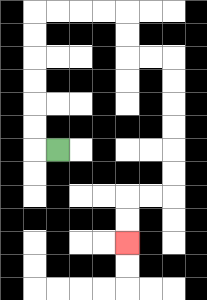{'start': '[2, 6]', 'end': '[5, 10]', 'path_directions': 'L,U,U,U,U,U,U,R,R,R,R,D,D,R,R,D,D,D,D,D,D,L,L,D,D', 'path_coordinates': '[[2, 6], [1, 6], [1, 5], [1, 4], [1, 3], [1, 2], [1, 1], [1, 0], [2, 0], [3, 0], [4, 0], [5, 0], [5, 1], [5, 2], [6, 2], [7, 2], [7, 3], [7, 4], [7, 5], [7, 6], [7, 7], [7, 8], [6, 8], [5, 8], [5, 9], [5, 10]]'}